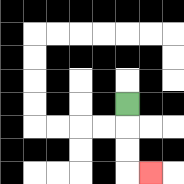{'start': '[5, 4]', 'end': '[6, 7]', 'path_directions': 'D,D,D,R', 'path_coordinates': '[[5, 4], [5, 5], [5, 6], [5, 7], [6, 7]]'}